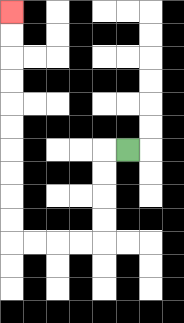{'start': '[5, 6]', 'end': '[0, 0]', 'path_directions': 'L,D,D,D,D,L,L,L,L,U,U,U,U,U,U,U,U,U,U', 'path_coordinates': '[[5, 6], [4, 6], [4, 7], [4, 8], [4, 9], [4, 10], [3, 10], [2, 10], [1, 10], [0, 10], [0, 9], [0, 8], [0, 7], [0, 6], [0, 5], [0, 4], [0, 3], [0, 2], [0, 1], [0, 0]]'}